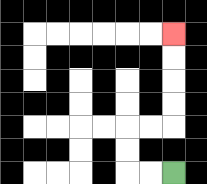{'start': '[7, 7]', 'end': '[7, 1]', 'path_directions': 'L,L,U,U,R,R,U,U,U,U', 'path_coordinates': '[[7, 7], [6, 7], [5, 7], [5, 6], [5, 5], [6, 5], [7, 5], [7, 4], [7, 3], [7, 2], [7, 1]]'}